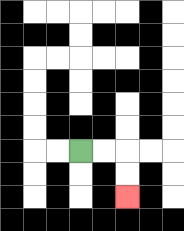{'start': '[3, 6]', 'end': '[5, 8]', 'path_directions': 'R,R,D,D', 'path_coordinates': '[[3, 6], [4, 6], [5, 6], [5, 7], [5, 8]]'}